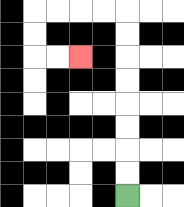{'start': '[5, 8]', 'end': '[3, 2]', 'path_directions': 'U,U,U,U,U,U,U,U,L,L,L,L,D,D,R,R', 'path_coordinates': '[[5, 8], [5, 7], [5, 6], [5, 5], [5, 4], [5, 3], [5, 2], [5, 1], [5, 0], [4, 0], [3, 0], [2, 0], [1, 0], [1, 1], [1, 2], [2, 2], [3, 2]]'}